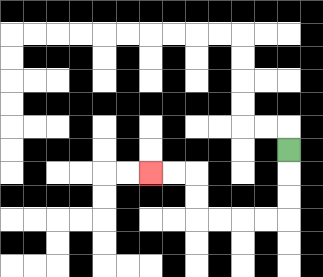{'start': '[12, 6]', 'end': '[6, 7]', 'path_directions': 'D,D,D,L,L,L,L,U,U,L,L', 'path_coordinates': '[[12, 6], [12, 7], [12, 8], [12, 9], [11, 9], [10, 9], [9, 9], [8, 9], [8, 8], [8, 7], [7, 7], [6, 7]]'}